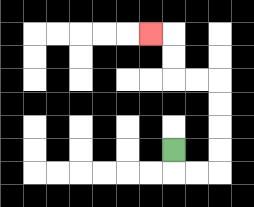{'start': '[7, 6]', 'end': '[6, 1]', 'path_directions': 'D,R,R,U,U,U,U,L,L,U,U,L', 'path_coordinates': '[[7, 6], [7, 7], [8, 7], [9, 7], [9, 6], [9, 5], [9, 4], [9, 3], [8, 3], [7, 3], [7, 2], [7, 1], [6, 1]]'}